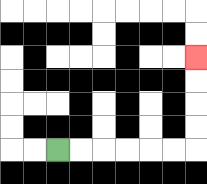{'start': '[2, 6]', 'end': '[8, 2]', 'path_directions': 'R,R,R,R,R,R,U,U,U,U', 'path_coordinates': '[[2, 6], [3, 6], [4, 6], [5, 6], [6, 6], [7, 6], [8, 6], [8, 5], [8, 4], [8, 3], [8, 2]]'}